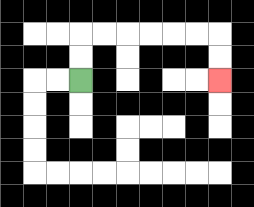{'start': '[3, 3]', 'end': '[9, 3]', 'path_directions': 'U,U,R,R,R,R,R,R,D,D', 'path_coordinates': '[[3, 3], [3, 2], [3, 1], [4, 1], [5, 1], [6, 1], [7, 1], [8, 1], [9, 1], [9, 2], [9, 3]]'}